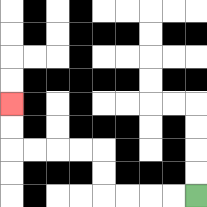{'start': '[8, 8]', 'end': '[0, 4]', 'path_directions': 'L,L,L,L,U,U,L,L,L,L,U,U', 'path_coordinates': '[[8, 8], [7, 8], [6, 8], [5, 8], [4, 8], [4, 7], [4, 6], [3, 6], [2, 6], [1, 6], [0, 6], [0, 5], [0, 4]]'}